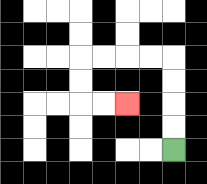{'start': '[7, 6]', 'end': '[5, 4]', 'path_directions': 'U,U,U,U,L,L,L,L,D,D,R,R', 'path_coordinates': '[[7, 6], [7, 5], [7, 4], [7, 3], [7, 2], [6, 2], [5, 2], [4, 2], [3, 2], [3, 3], [3, 4], [4, 4], [5, 4]]'}